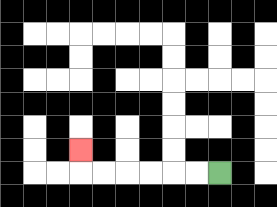{'start': '[9, 7]', 'end': '[3, 6]', 'path_directions': 'L,L,L,L,L,L,U', 'path_coordinates': '[[9, 7], [8, 7], [7, 7], [6, 7], [5, 7], [4, 7], [3, 7], [3, 6]]'}